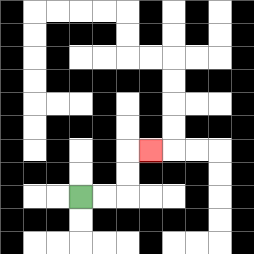{'start': '[3, 8]', 'end': '[6, 6]', 'path_directions': 'R,R,U,U,R', 'path_coordinates': '[[3, 8], [4, 8], [5, 8], [5, 7], [5, 6], [6, 6]]'}